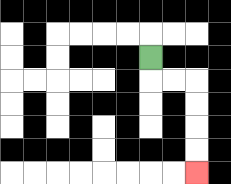{'start': '[6, 2]', 'end': '[8, 7]', 'path_directions': 'D,R,R,D,D,D,D', 'path_coordinates': '[[6, 2], [6, 3], [7, 3], [8, 3], [8, 4], [8, 5], [8, 6], [8, 7]]'}